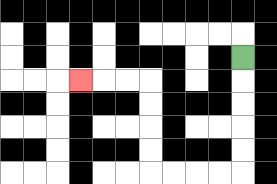{'start': '[10, 2]', 'end': '[3, 3]', 'path_directions': 'D,D,D,D,D,L,L,L,L,U,U,U,U,L,L,L', 'path_coordinates': '[[10, 2], [10, 3], [10, 4], [10, 5], [10, 6], [10, 7], [9, 7], [8, 7], [7, 7], [6, 7], [6, 6], [6, 5], [6, 4], [6, 3], [5, 3], [4, 3], [3, 3]]'}